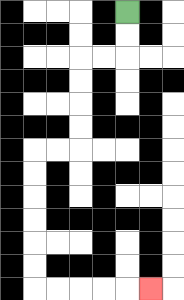{'start': '[5, 0]', 'end': '[6, 12]', 'path_directions': 'D,D,L,L,D,D,D,D,L,L,D,D,D,D,D,D,R,R,R,R,R', 'path_coordinates': '[[5, 0], [5, 1], [5, 2], [4, 2], [3, 2], [3, 3], [3, 4], [3, 5], [3, 6], [2, 6], [1, 6], [1, 7], [1, 8], [1, 9], [1, 10], [1, 11], [1, 12], [2, 12], [3, 12], [4, 12], [5, 12], [6, 12]]'}